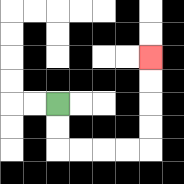{'start': '[2, 4]', 'end': '[6, 2]', 'path_directions': 'D,D,R,R,R,R,U,U,U,U', 'path_coordinates': '[[2, 4], [2, 5], [2, 6], [3, 6], [4, 6], [5, 6], [6, 6], [6, 5], [6, 4], [6, 3], [6, 2]]'}